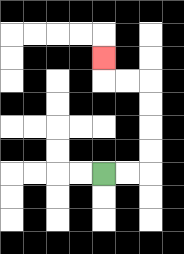{'start': '[4, 7]', 'end': '[4, 2]', 'path_directions': 'R,R,U,U,U,U,L,L,U', 'path_coordinates': '[[4, 7], [5, 7], [6, 7], [6, 6], [6, 5], [6, 4], [6, 3], [5, 3], [4, 3], [4, 2]]'}